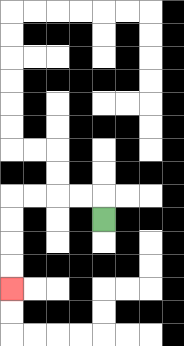{'start': '[4, 9]', 'end': '[0, 12]', 'path_directions': 'U,L,L,L,L,D,D,D,D', 'path_coordinates': '[[4, 9], [4, 8], [3, 8], [2, 8], [1, 8], [0, 8], [0, 9], [0, 10], [0, 11], [0, 12]]'}